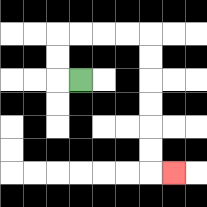{'start': '[3, 3]', 'end': '[7, 7]', 'path_directions': 'L,U,U,R,R,R,R,D,D,D,D,D,D,R', 'path_coordinates': '[[3, 3], [2, 3], [2, 2], [2, 1], [3, 1], [4, 1], [5, 1], [6, 1], [6, 2], [6, 3], [6, 4], [6, 5], [6, 6], [6, 7], [7, 7]]'}